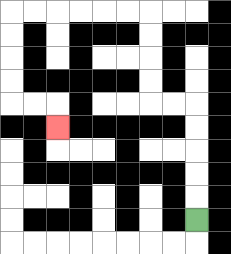{'start': '[8, 9]', 'end': '[2, 5]', 'path_directions': 'U,U,U,U,U,L,L,U,U,U,U,L,L,L,L,L,L,D,D,D,D,R,R,D', 'path_coordinates': '[[8, 9], [8, 8], [8, 7], [8, 6], [8, 5], [8, 4], [7, 4], [6, 4], [6, 3], [6, 2], [6, 1], [6, 0], [5, 0], [4, 0], [3, 0], [2, 0], [1, 0], [0, 0], [0, 1], [0, 2], [0, 3], [0, 4], [1, 4], [2, 4], [2, 5]]'}